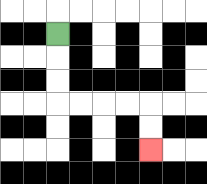{'start': '[2, 1]', 'end': '[6, 6]', 'path_directions': 'D,D,D,R,R,R,R,D,D', 'path_coordinates': '[[2, 1], [2, 2], [2, 3], [2, 4], [3, 4], [4, 4], [5, 4], [6, 4], [6, 5], [6, 6]]'}